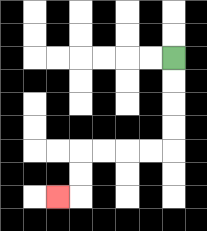{'start': '[7, 2]', 'end': '[2, 8]', 'path_directions': 'D,D,D,D,L,L,L,L,D,D,L', 'path_coordinates': '[[7, 2], [7, 3], [7, 4], [7, 5], [7, 6], [6, 6], [5, 6], [4, 6], [3, 6], [3, 7], [3, 8], [2, 8]]'}